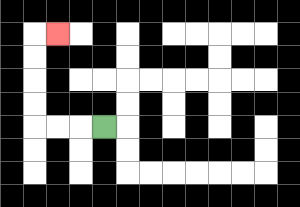{'start': '[4, 5]', 'end': '[2, 1]', 'path_directions': 'L,L,L,U,U,U,U,R', 'path_coordinates': '[[4, 5], [3, 5], [2, 5], [1, 5], [1, 4], [1, 3], [1, 2], [1, 1], [2, 1]]'}